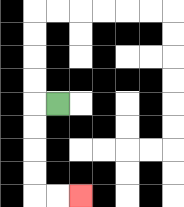{'start': '[2, 4]', 'end': '[3, 8]', 'path_directions': 'L,D,D,D,D,R,R', 'path_coordinates': '[[2, 4], [1, 4], [1, 5], [1, 6], [1, 7], [1, 8], [2, 8], [3, 8]]'}